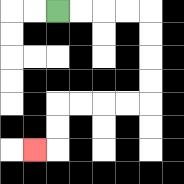{'start': '[2, 0]', 'end': '[1, 6]', 'path_directions': 'R,R,R,R,D,D,D,D,L,L,L,L,D,D,L', 'path_coordinates': '[[2, 0], [3, 0], [4, 0], [5, 0], [6, 0], [6, 1], [6, 2], [6, 3], [6, 4], [5, 4], [4, 4], [3, 4], [2, 4], [2, 5], [2, 6], [1, 6]]'}